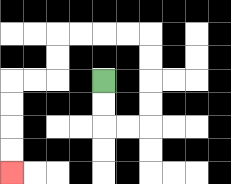{'start': '[4, 3]', 'end': '[0, 7]', 'path_directions': 'D,D,R,R,U,U,U,U,L,L,L,L,D,D,L,L,D,D,D,D', 'path_coordinates': '[[4, 3], [4, 4], [4, 5], [5, 5], [6, 5], [6, 4], [6, 3], [6, 2], [6, 1], [5, 1], [4, 1], [3, 1], [2, 1], [2, 2], [2, 3], [1, 3], [0, 3], [0, 4], [0, 5], [0, 6], [0, 7]]'}